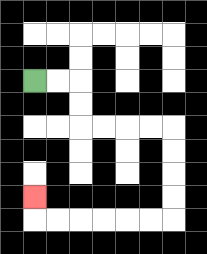{'start': '[1, 3]', 'end': '[1, 8]', 'path_directions': 'R,R,D,D,R,R,R,R,D,D,D,D,L,L,L,L,L,L,U', 'path_coordinates': '[[1, 3], [2, 3], [3, 3], [3, 4], [3, 5], [4, 5], [5, 5], [6, 5], [7, 5], [7, 6], [7, 7], [7, 8], [7, 9], [6, 9], [5, 9], [4, 9], [3, 9], [2, 9], [1, 9], [1, 8]]'}